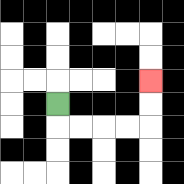{'start': '[2, 4]', 'end': '[6, 3]', 'path_directions': 'D,R,R,R,R,U,U', 'path_coordinates': '[[2, 4], [2, 5], [3, 5], [4, 5], [5, 5], [6, 5], [6, 4], [6, 3]]'}